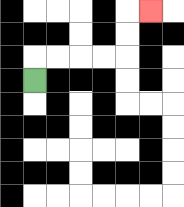{'start': '[1, 3]', 'end': '[6, 0]', 'path_directions': 'U,R,R,R,R,U,U,R', 'path_coordinates': '[[1, 3], [1, 2], [2, 2], [3, 2], [4, 2], [5, 2], [5, 1], [5, 0], [6, 0]]'}